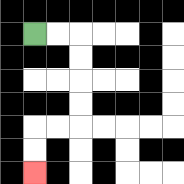{'start': '[1, 1]', 'end': '[1, 7]', 'path_directions': 'R,R,D,D,D,D,L,L,D,D', 'path_coordinates': '[[1, 1], [2, 1], [3, 1], [3, 2], [3, 3], [3, 4], [3, 5], [2, 5], [1, 5], [1, 6], [1, 7]]'}